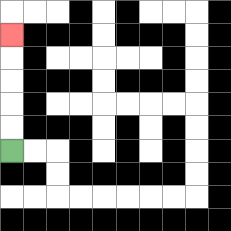{'start': '[0, 6]', 'end': '[0, 1]', 'path_directions': 'U,U,U,U,U', 'path_coordinates': '[[0, 6], [0, 5], [0, 4], [0, 3], [0, 2], [0, 1]]'}